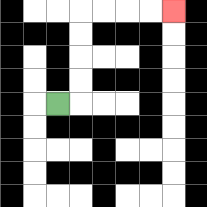{'start': '[2, 4]', 'end': '[7, 0]', 'path_directions': 'R,U,U,U,U,R,R,R,R', 'path_coordinates': '[[2, 4], [3, 4], [3, 3], [3, 2], [3, 1], [3, 0], [4, 0], [5, 0], [6, 0], [7, 0]]'}